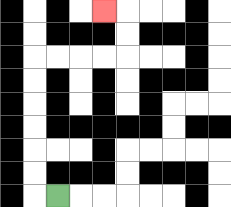{'start': '[2, 8]', 'end': '[4, 0]', 'path_directions': 'L,U,U,U,U,U,U,R,R,R,R,U,U,L', 'path_coordinates': '[[2, 8], [1, 8], [1, 7], [1, 6], [1, 5], [1, 4], [1, 3], [1, 2], [2, 2], [3, 2], [4, 2], [5, 2], [5, 1], [5, 0], [4, 0]]'}